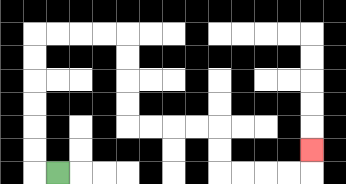{'start': '[2, 7]', 'end': '[13, 6]', 'path_directions': 'L,U,U,U,U,U,U,R,R,R,R,D,D,D,D,R,R,R,R,D,D,R,R,R,R,U', 'path_coordinates': '[[2, 7], [1, 7], [1, 6], [1, 5], [1, 4], [1, 3], [1, 2], [1, 1], [2, 1], [3, 1], [4, 1], [5, 1], [5, 2], [5, 3], [5, 4], [5, 5], [6, 5], [7, 5], [8, 5], [9, 5], [9, 6], [9, 7], [10, 7], [11, 7], [12, 7], [13, 7], [13, 6]]'}